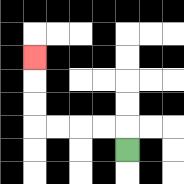{'start': '[5, 6]', 'end': '[1, 2]', 'path_directions': 'U,L,L,L,L,U,U,U', 'path_coordinates': '[[5, 6], [5, 5], [4, 5], [3, 5], [2, 5], [1, 5], [1, 4], [1, 3], [1, 2]]'}